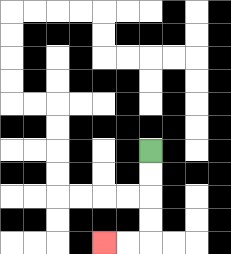{'start': '[6, 6]', 'end': '[4, 10]', 'path_directions': 'D,D,D,D,L,L', 'path_coordinates': '[[6, 6], [6, 7], [6, 8], [6, 9], [6, 10], [5, 10], [4, 10]]'}